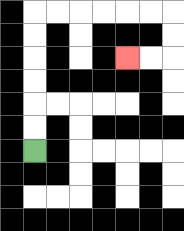{'start': '[1, 6]', 'end': '[5, 2]', 'path_directions': 'U,U,U,U,U,U,R,R,R,R,R,R,D,D,L,L', 'path_coordinates': '[[1, 6], [1, 5], [1, 4], [1, 3], [1, 2], [1, 1], [1, 0], [2, 0], [3, 0], [4, 0], [5, 0], [6, 0], [7, 0], [7, 1], [7, 2], [6, 2], [5, 2]]'}